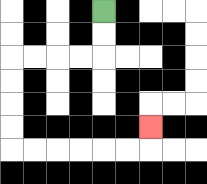{'start': '[4, 0]', 'end': '[6, 5]', 'path_directions': 'D,D,L,L,L,L,D,D,D,D,R,R,R,R,R,R,U', 'path_coordinates': '[[4, 0], [4, 1], [4, 2], [3, 2], [2, 2], [1, 2], [0, 2], [0, 3], [0, 4], [0, 5], [0, 6], [1, 6], [2, 6], [3, 6], [4, 6], [5, 6], [6, 6], [6, 5]]'}